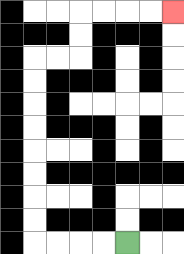{'start': '[5, 10]', 'end': '[7, 0]', 'path_directions': 'L,L,L,L,U,U,U,U,U,U,U,U,R,R,U,U,R,R,R,R', 'path_coordinates': '[[5, 10], [4, 10], [3, 10], [2, 10], [1, 10], [1, 9], [1, 8], [1, 7], [1, 6], [1, 5], [1, 4], [1, 3], [1, 2], [2, 2], [3, 2], [3, 1], [3, 0], [4, 0], [5, 0], [6, 0], [7, 0]]'}